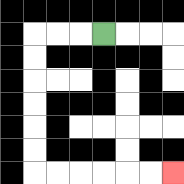{'start': '[4, 1]', 'end': '[7, 7]', 'path_directions': 'L,L,L,D,D,D,D,D,D,R,R,R,R,R,R', 'path_coordinates': '[[4, 1], [3, 1], [2, 1], [1, 1], [1, 2], [1, 3], [1, 4], [1, 5], [1, 6], [1, 7], [2, 7], [3, 7], [4, 7], [5, 7], [6, 7], [7, 7]]'}